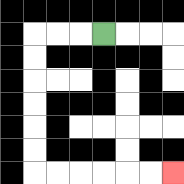{'start': '[4, 1]', 'end': '[7, 7]', 'path_directions': 'L,L,L,D,D,D,D,D,D,R,R,R,R,R,R', 'path_coordinates': '[[4, 1], [3, 1], [2, 1], [1, 1], [1, 2], [1, 3], [1, 4], [1, 5], [1, 6], [1, 7], [2, 7], [3, 7], [4, 7], [5, 7], [6, 7], [7, 7]]'}